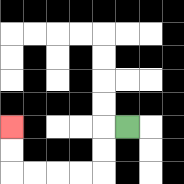{'start': '[5, 5]', 'end': '[0, 5]', 'path_directions': 'L,D,D,L,L,L,L,U,U', 'path_coordinates': '[[5, 5], [4, 5], [4, 6], [4, 7], [3, 7], [2, 7], [1, 7], [0, 7], [0, 6], [0, 5]]'}